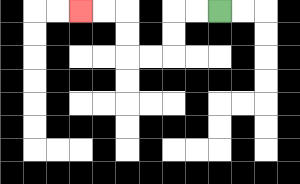{'start': '[9, 0]', 'end': '[3, 0]', 'path_directions': 'L,L,D,D,L,L,U,U,L,L', 'path_coordinates': '[[9, 0], [8, 0], [7, 0], [7, 1], [7, 2], [6, 2], [5, 2], [5, 1], [5, 0], [4, 0], [3, 0]]'}